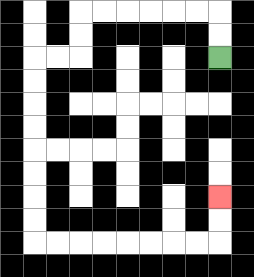{'start': '[9, 2]', 'end': '[9, 8]', 'path_directions': 'U,U,L,L,L,L,L,L,D,D,L,L,D,D,D,D,D,D,D,D,R,R,R,R,R,R,R,R,U,U', 'path_coordinates': '[[9, 2], [9, 1], [9, 0], [8, 0], [7, 0], [6, 0], [5, 0], [4, 0], [3, 0], [3, 1], [3, 2], [2, 2], [1, 2], [1, 3], [1, 4], [1, 5], [1, 6], [1, 7], [1, 8], [1, 9], [1, 10], [2, 10], [3, 10], [4, 10], [5, 10], [6, 10], [7, 10], [8, 10], [9, 10], [9, 9], [9, 8]]'}